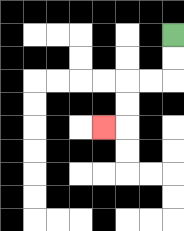{'start': '[7, 1]', 'end': '[4, 5]', 'path_directions': 'D,D,L,L,D,D,L', 'path_coordinates': '[[7, 1], [7, 2], [7, 3], [6, 3], [5, 3], [5, 4], [5, 5], [4, 5]]'}